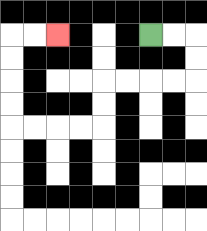{'start': '[6, 1]', 'end': '[2, 1]', 'path_directions': 'R,R,D,D,L,L,L,L,D,D,L,L,L,L,U,U,U,U,R,R', 'path_coordinates': '[[6, 1], [7, 1], [8, 1], [8, 2], [8, 3], [7, 3], [6, 3], [5, 3], [4, 3], [4, 4], [4, 5], [3, 5], [2, 5], [1, 5], [0, 5], [0, 4], [0, 3], [0, 2], [0, 1], [1, 1], [2, 1]]'}